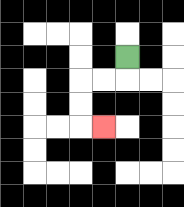{'start': '[5, 2]', 'end': '[4, 5]', 'path_directions': 'D,L,L,D,D,R', 'path_coordinates': '[[5, 2], [5, 3], [4, 3], [3, 3], [3, 4], [3, 5], [4, 5]]'}